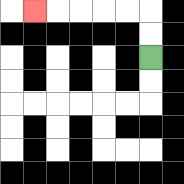{'start': '[6, 2]', 'end': '[1, 0]', 'path_directions': 'U,U,L,L,L,L,L', 'path_coordinates': '[[6, 2], [6, 1], [6, 0], [5, 0], [4, 0], [3, 0], [2, 0], [1, 0]]'}